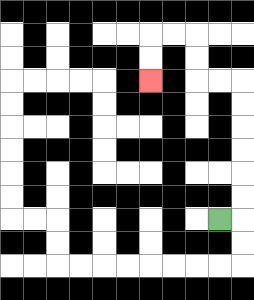{'start': '[9, 9]', 'end': '[6, 3]', 'path_directions': 'R,U,U,U,U,U,U,L,L,U,U,L,L,D,D', 'path_coordinates': '[[9, 9], [10, 9], [10, 8], [10, 7], [10, 6], [10, 5], [10, 4], [10, 3], [9, 3], [8, 3], [8, 2], [8, 1], [7, 1], [6, 1], [6, 2], [6, 3]]'}